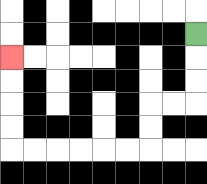{'start': '[8, 1]', 'end': '[0, 2]', 'path_directions': 'D,D,D,L,L,D,D,L,L,L,L,L,L,U,U,U,U', 'path_coordinates': '[[8, 1], [8, 2], [8, 3], [8, 4], [7, 4], [6, 4], [6, 5], [6, 6], [5, 6], [4, 6], [3, 6], [2, 6], [1, 6], [0, 6], [0, 5], [0, 4], [0, 3], [0, 2]]'}